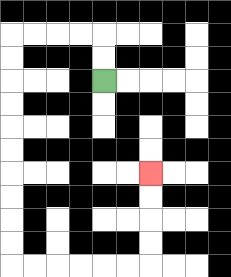{'start': '[4, 3]', 'end': '[6, 7]', 'path_directions': 'U,U,L,L,L,L,D,D,D,D,D,D,D,D,D,D,R,R,R,R,R,R,U,U,U,U', 'path_coordinates': '[[4, 3], [4, 2], [4, 1], [3, 1], [2, 1], [1, 1], [0, 1], [0, 2], [0, 3], [0, 4], [0, 5], [0, 6], [0, 7], [0, 8], [0, 9], [0, 10], [0, 11], [1, 11], [2, 11], [3, 11], [4, 11], [5, 11], [6, 11], [6, 10], [6, 9], [6, 8], [6, 7]]'}